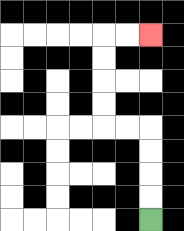{'start': '[6, 9]', 'end': '[6, 1]', 'path_directions': 'U,U,U,U,L,L,U,U,U,U,R,R', 'path_coordinates': '[[6, 9], [6, 8], [6, 7], [6, 6], [6, 5], [5, 5], [4, 5], [4, 4], [4, 3], [4, 2], [4, 1], [5, 1], [6, 1]]'}